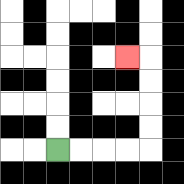{'start': '[2, 6]', 'end': '[5, 2]', 'path_directions': 'R,R,R,R,U,U,U,U,L', 'path_coordinates': '[[2, 6], [3, 6], [4, 6], [5, 6], [6, 6], [6, 5], [6, 4], [6, 3], [6, 2], [5, 2]]'}